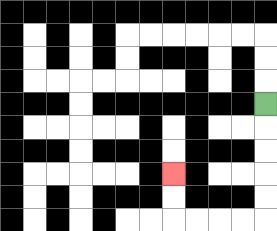{'start': '[11, 4]', 'end': '[7, 7]', 'path_directions': 'D,D,D,D,D,L,L,L,L,U,U', 'path_coordinates': '[[11, 4], [11, 5], [11, 6], [11, 7], [11, 8], [11, 9], [10, 9], [9, 9], [8, 9], [7, 9], [7, 8], [7, 7]]'}